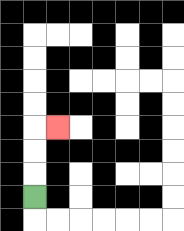{'start': '[1, 8]', 'end': '[2, 5]', 'path_directions': 'U,U,U,R', 'path_coordinates': '[[1, 8], [1, 7], [1, 6], [1, 5], [2, 5]]'}